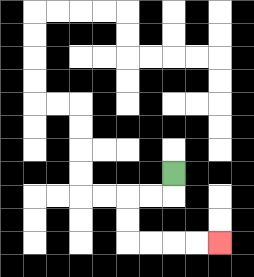{'start': '[7, 7]', 'end': '[9, 10]', 'path_directions': 'D,L,L,D,D,R,R,R,R', 'path_coordinates': '[[7, 7], [7, 8], [6, 8], [5, 8], [5, 9], [5, 10], [6, 10], [7, 10], [8, 10], [9, 10]]'}